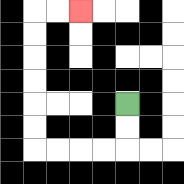{'start': '[5, 4]', 'end': '[3, 0]', 'path_directions': 'D,D,L,L,L,L,U,U,U,U,U,U,R,R', 'path_coordinates': '[[5, 4], [5, 5], [5, 6], [4, 6], [3, 6], [2, 6], [1, 6], [1, 5], [1, 4], [1, 3], [1, 2], [1, 1], [1, 0], [2, 0], [3, 0]]'}